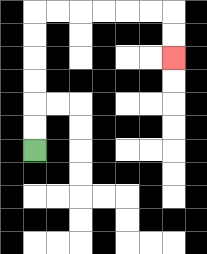{'start': '[1, 6]', 'end': '[7, 2]', 'path_directions': 'U,U,U,U,U,U,R,R,R,R,R,R,D,D', 'path_coordinates': '[[1, 6], [1, 5], [1, 4], [1, 3], [1, 2], [1, 1], [1, 0], [2, 0], [3, 0], [4, 0], [5, 0], [6, 0], [7, 0], [7, 1], [7, 2]]'}